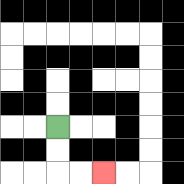{'start': '[2, 5]', 'end': '[4, 7]', 'path_directions': 'D,D,R,R', 'path_coordinates': '[[2, 5], [2, 6], [2, 7], [3, 7], [4, 7]]'}